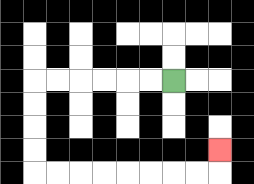{'start': '[7, 3]', 'end': '[9, 6]', 'path_directions': 'L,L,L,L,L,L,D,D,D,D,R,R,R,R,R,R,R,R,U', 'path_coordinates': '[[7, 3], [6, 3], [5, 3], [4, 3], [3, 3], [2, 3], [1, 3], [1, 4], [1, 5], [1, 6], [1, 7], [2, 7], [3, 7], [4, 7], [5, 7], [6, 7], [7, 7], [8, 7], [9, 7], [9, 6]]'}